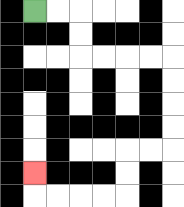{'start': '[1, 0]', 'end': '[1, 7]', 'path_directions': 'R,R,D,D,R,R,R,R,D,D,D,D,L,L,D,D,L,L,L,L,U', 'path_coordinates': '[[1, 0], [2, 0], [3, 0], [3, 1], [3, 2], [4, 2], [5, 2], [6, 2], [7, 2], [7, 3], [7, 4], [7, 5], [7, 6], [6, 6], [5, 6], [5, 7], [5, 8], [4, 8], [3, 8], [2, 8], [1, 8], [1, 7]]'}